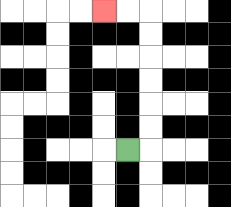{'start': '[5, 6]', 'end': '[4, 0]', 'path_directions': 'R,U,U,U,U,U,U,L,L', 'path_coordinates': '[[5, 6], [6, 6], [6, 5], [6, 4], [6, 3], [6, 2], [6, 1], [6, 0], [5, 0], [4, 0]]'}